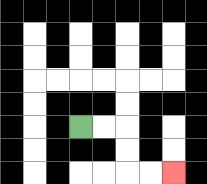{'start': '[3, 5]', 'end': '[7, 7]', 'path_directions': 'R,R,D,D,R,R', 'path_coordinates': '[[3, 5], [4, 5], [5, 5], [5, 6], [5, 7], [6, 7], [7, 7]]'}